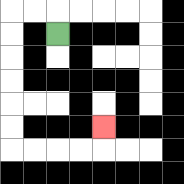{'start': '[2, 1]', 'end': '[4, 5]', 'path_directions': 'U,L,L,D,D,D,D,D,D,R,R,R,R,U', 'path_coordinates': '[[2, 1], [2, 0], [1, 0], [0, 0], [0, 1], [0, 2], [0, 3], [0, 4], [0, 5], [0, 6], [1, 6], [2, 6], [3, 6], [4, 6], [4, 5]]'}